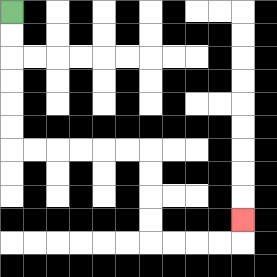{'start': '[0, 0]', 'end': '[10, 9]', 'path_directions': 'D,D,D,D,D,D,R,R,R,R,R,R,D,D,D,D,R,R,R,R,U', 'path_coordinates': '[[0, 0], [0, 1], [0, 2], [0, 3], [0, 4], [0, 5], [0, 6], [1, 6], [2, 6], [3, 6], [4, 6], [5, 6], [6, 6], [6, 7], [6, 8], [6, 9], [6, 10], [7, 10], [8, 10], [9, 10], [10, 10], [10, 9]]'}